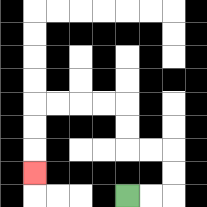{'start': '[5, 8]', 'end': '[1, 7]', 'path_directions': 'R,R,U,U,L,L,U,U,L,L,L,L,D,D,D', 'path_coordinates': '[[5, 8], [6, 8], [7, 8], [7, 7], [7, 6], [6, 6], [5, 6], [5, 5], [5, 4], [4, 4], [3, 4], [2, 4], [1, 4], [1, 5], [1, 6], [1, 7]]'}